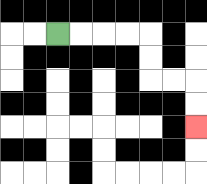{'start': '[2, 1]', 'end': '[8, 5]', 'path_directions': 'R,R,R,R,D,D,R,R,D,D', 'path_coordinates': '[[2, 1], [3, 1], [4, 1], [5, 1], [6, 1], [6, 2], [6, 3], [7, 3], [8, 3], [8, 4], [8, 5]]'}